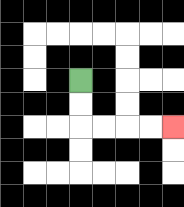{'start': '[3, 3]', 'end': '[7, 5]', 'path_directions': 'D,D,R,R,R,R', 'path_coordinates': '[[3, 3], [3, 4], [3, 5], [4, 5], [5, 5], [6, 5], [7, 5]]'}